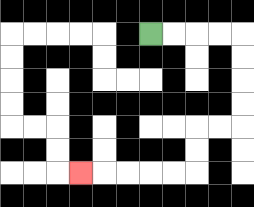{'start': '[6, 1]', 'end': '[3, 7]', 'path_directions': 'R,R,R,R,D,D,D,D,L,L,D,D,L,L,L,L,L', 'path_coordinates': '[[6, 1], [7, 1], [8, 1], [9, 1], [10, 1], [10, 2], [10, 3], [10, 4], [10, 5], [9, 5], [8, 5], [8, 6], [8, 7], [7, 7], [6, 7], [5, 7], [4, 7], [3, 7]]'}